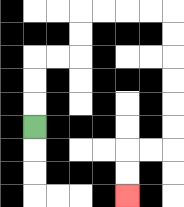{'start': '[1, 5]', 'end': '[5, 8]', 'path_directions': 'U,U,U,R,R,U,U,R,R,R,R,D,D,D,D,D,D,L,L,D,D', 'path_coordinates': '[[1, 5], [1, 4], [1, 3], [1, 2], [2, 2], [3, 2], [3, 1], [3, 0], [4, 0], [5, 0], [6, 0], [7, 0], [7, 1], [7, 2], [7, 3], [7, 4], [7, 5], [7, 6], [6, 6], [5, 6], [5, 7], [5, 8]]'}